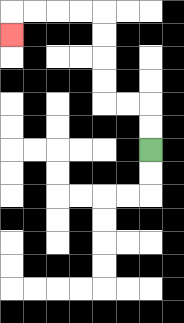{'start': '[6, 6]', 'end': '[0, 1]', 'path_directions': 'U,U,L,L,U,U,U,U,L,L,L,L,D', 'path_coordinates': '[[6, 6], [6, 5], [6, 4], [5, 4], [4, 4], [4, 3], [4, 2], [4, 1], [4, 0], [3, 0], [2, 0], [1, 0], [0, 0], [0, 1]]'}